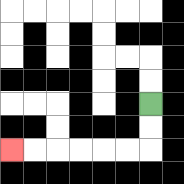{'start': '[6, 4]', 'end': '[0, 6]', 'path_directions': 'D,D,L,L,L,L,L,L', 'path_coordinates': '[[6, 4], [6, 5], [6, 6], [5, 6], [4, 6], [3, 6], [2, 6], [1, 6], [0, 6]]'}